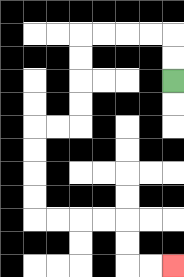{'start': '[7, 3]', 'end': '[7, 11]', 'path_directions': 'U,U,L,L,L,L,D,D,D,D,L,L,D,D,D,D,R,R,R,R,D,D,R,R', 'path_coordinates': '[[7, 3], [7, 2], [7, 1], [6, 1], [5, 1], [4, 1], [3, 1], [3, 2], [3, 3], [3, 4], [3, 5], [2, 5], [1, 5], [1, 6], [1, 7], [1, 8], [1, 9], [2, 9], [3, 9], [4, 9], [5, 9], [5, 10], [5, 11], [6, 11], [7, 11]]'}